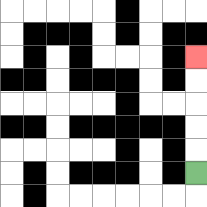{'start': '[8, 7]', 'end': '[8, 2]', 'path_directions': 'U,U,U,U,U', 'path_coordinates': '[[8, 7], [8, 6], [8, 5], [8, 4], [8, 3], [8, 2]]'}